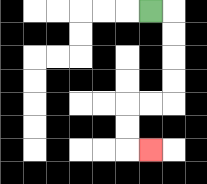{'start': '[6, 0]', 'end': '[6, 6]', 'path_directions': 'R,D,D,D,D,L,L,D,D,R', 'path_coordinates': '[[6, 0], [7, 0], [7, 1], [7, 2], [7, 3], [7, 4], [6, 4], [5, 4], [5, 5], [5, 6], [6, 6]]'}